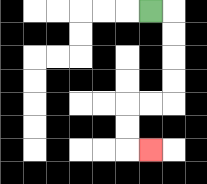{'start': '[6, 0]', 'end': '[6, 6]', 'path_directions': 'R,D,D,D,D,L,L,D,D,R', 'path_coordinates': '[[6, 0], [7, 0], [7, 1], [7, 2], [7, 3], [7, 4], [6, 4], [5, 4], [5, 5], [5, 6], [6, 6]]'}